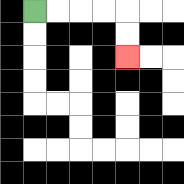{'start': '[1, 0]', 'end': '[5, 2]', 'path_directions': 'R,R,R,R,D,D', 'path_coordinates': '[[1, 0], [2, 0], [3, 0], [4, 0], [5, 0], [5, 1], [5, 2]]'}